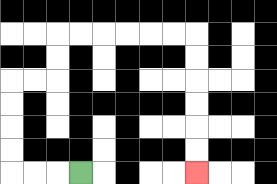{'start': '[3, 7]', 'end': '[8, 7]', 'path_directions': 'L,L,L,U,U,U,U,R,R,U,U,R,R,R,R,R,R,D,D,D,D,D,D', 'path_coordinates': '[[3, 7], [2, 7], [1, 7], [0, 7], [0, 6], [0, 5], [0, 4], [0, 3], [1, 3], [2, 3], [2, 2], [2, 1], [3, 1], [4, 1], [5, 1], [6, 1], [7, 1], [8, 1], [8, 2], [8, 3], [8, 4], [8, 5], [8, 6], [8, 7]]'}